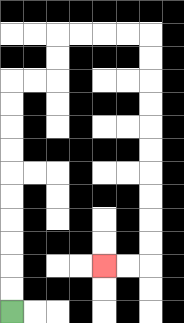{'start': '[0, 13]', 'end': '[4, 11]', 'path_directions': 'U,U,U,U,U,U,U,U,U,U,R,R,U,U,R,R,R,R,D,D,D,D,D,D,D,D,D,D,L,L', 'path_coordinates': '[[0, 13], [0, 12], [0, 11], [0, 10], [0, 9], [0, 8], [0, 7], [0, 6], [0, 5], [0, 4], [0, 3], [1, 3], [2, 3], [2, 2], [2, 1], [3, 1], [4, 1], [5, 1], [6, 1], [6, 2], [6, 3], [6, 4], [6, 5], [6, 6], [6, 7], [6, 8], [6, 9], [6, 10], [6, 11], [5, 11], [4, 11]]'}